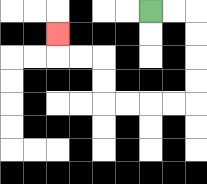{'start': '[6, 0]', 'end': '[2, 1]', 'path_directions': 'R,R,D,D,D,D,L,L,L,L,U,U,L,L,U', 'path_coordinates': '[[6, 0], [7, 0], [8, 0], [8, 1], [8, 2], [8, 3], [8, 4], [7, 4], [6, 4], [5, 4], [4, 4], [4, 3], [4, 2], [3, 2], [2, 2], [2, 1]]'}